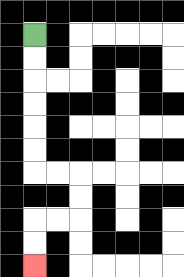{'start': '[1, 1]', 'end': '[1, 11]', 'path_directions': 'D,D,D,D,D,D,R,R,D,D,L,L,D,D', 'path_coordinates': '[[1, 1], [1, 2], [1, 3], [1, 4], [1, 5], [1, 6], [1, 7], [2, 7], [3, 7], [3, 8], [3, 9], [2, 9], [1, 9], [1, 10], [1, 11]]'}